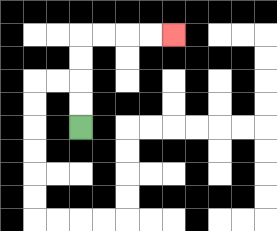{'start': '[3, 5]', 'end': '[7, 1]', 'path_directions': 'U,U,U,U,R,R,R,R', 'path_coordinates': '[[3, 5], [3, 4], [3, 3], [3, 2], [3, 1], [4, 1], [5, 1], [6, 1], [7, 1]]'}